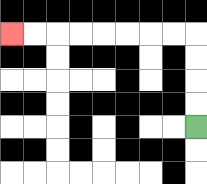{'start': '[8, 5]', 'end': '[0, 1]', 'path_directions': 'U,U,U,U,L,L,L,L,L,L,L,L', 'path_coordinates': '[[8, 5], [8, 4], [8, 3], [8, 2], [8, 1], [7, 1], [6, 1], [5, 1], [4, 1], [3, 1], [2, 1], [1, 1], [0, 1]]'}